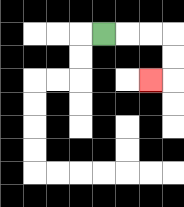{'start': '[4, 1]', 'end': '[6, 3]', 'path_directions': 'R,R,R,D,D,L', 'path_coordinates': '[[4, 1], [5, 1], [6, 1], [7, 1], [7, 2], [7, 3], [6, 3]]'}